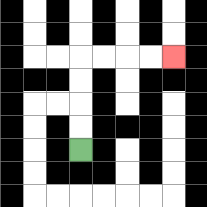{'start': '[3, 6]', 'end': '[7, 2]', 'path_directions': 'U,U,U,U,R,R,R,R', 'path_coordinates': '[[3, 6], [3, 5], [3, 4], [3, 3], [3, 2], [4, 2], [5, 2], [6, 2], [7, 2]]'}